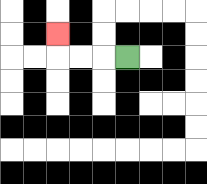{'start': '[5, 2]', 'end': '[2, 1]', 'path_directions': 'L,L,L,U', 'path_coordinates': '[[5, 2], [4, 2], [3, 2], [2, 2], [2, 1]]'}